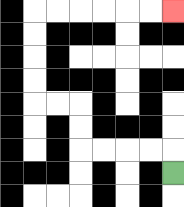{'start': '[7, 7]', 'end': '[7, 0]', 'path_directions': 'U,L,L,L,L,U,U,L,L,U,U,U,U,R,R,R,R,R,R', 'path_coordinates': '[[7, 7], [7, 6], [6, 6], [5, 6], [4, 6], [3, 6], [3, 5], [3, 4], [2, 4], [1, 4], [1, 3], [1, 2], [1, 1], [1, 0], [2, 0], [3, 0], [4, 0], [5, 0], [6, 0], [7, 0]]'}